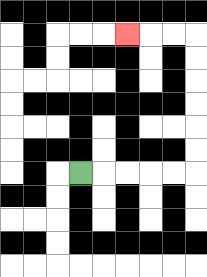{'start': '[3, 7]', 'end': '[5, 1]', 'path_directions': 'R,R,R,R,R,U,U,U,U,U,U,L,L,L', 'path_coordinates': '[[3, 7], [4, 7], [5, 7], [6, 7], [7, 7], [8, 7], [8, 6], [8, 5], [8, 4], [8, 3], [8, 2], [8, 1], [7, 1], [6, 1], [5, 1]]'}